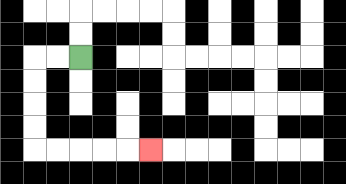{'start': '[3, 2]', 'end': '[6, 6]', 'path_directions': 'L,L,D,D,D,D,R,R,R,R,R', 'path_coordinates': '[[3, 2], [2, 2], [1, 2], [1, 3], [1, 4], [1, 5], [1, 6], [2, 6], [3, 6], [4, 6], [5, 6], [6, 6]]'}